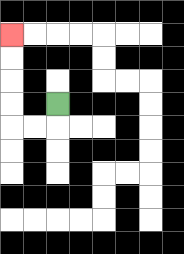{'start': '[2, 4]', 'end': '[0, 1]', 'path_directions': 'D,L,L,U,U,U,U', 'path_coordinates': '[[2, 4], [2, 5], [1, 5], [0, 5], [0, 4], [0, 3], [0, 2], [0, 1]]'}